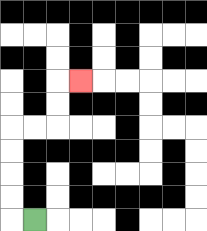{'start': '[1, 9]', 'end': '[3, 3]', 'path_directions': 'L,U,U,U,U,R,R,U,U,R', 'path_coordinates': '[[1, 9], [0, 9], [0, 8], [0, 7], [0, 6], [0, 5], [1, 5], [2, 5], [2, 4], [2, 3], [3, 3]]'}